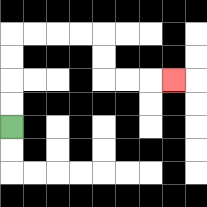{'start': '[0, 5]', 'end': '[7, 3]', 'path_directions': 'U,U,U,U,R,R,R,R,D,D,R,R,R', 'path_coordinates': '[[0, 5], [0, 4], [0, 3], [0, 2], [0, 1], [1, 1], [2, 1], [3, 1], [4, 1], [4, 2], [4, 3], [5, 3], [6, 3], [7, 3]]'}